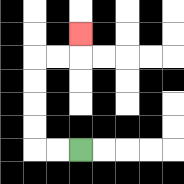{'start': '[3, 6]', 'end': '[3, 1]', 'path_directions': 'L,L,U,U,U,U,R,R,U', 'path_coordinates': '[[3, 6], [2, 6], [1, 6], [1, 5], [1, 4], [1, 3], [1, 2], [2, 2], [3, 2], [3, 1]]'}